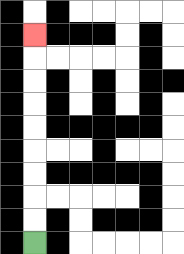{'start': '[1, 10]', 'end': '[1, 1]', 'path_directions': 'U,U,U,U,U,U,U,U,U', 'path_coordinates': '[[1, 10], [1, 9], [1, 8], [1, 7], [1, 6], [1, 5], [1, 4], [1, 3], [1, 2], [1, 1]]'}